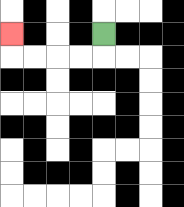{'start': '[4, 1]', 'end': '[0, 1]', 'path_directions': 'D,L,L,L,L,U', 'path_coordinates': '[[4, 1], [4, 2], [3, 2], [2, 2], [1, 2], [0, 2], [0, 1]]'}